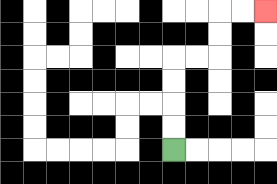{'start': '[7, 6]', 'end': '[11, 0]', 'path_directions': 'U,U,U,U,R,R,U,U,R,R', 'path_coordinates': '[[7, 6], [7, 5], [7, 4], [7, 3], [7, 2], [8, 2], [9, 2], [9, 1], [9, 0], [10, 0], [11, 0]]'}